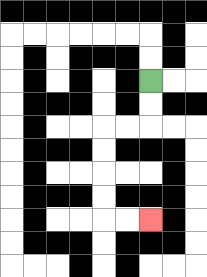{'start': '[6, 3]', 'end': '[6, 9]', 'path_directions': 'D,D,L,L,D,D,D,D,R,R', 'path_coordinates': '[[6, 3], [6, 4], [6, 5], [5, 5], [4, 5], [4, 6], [4, 7], [4, 8], [4, 9], [5, 9], [6, 9]]'}